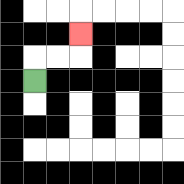{'start': '[1, 3]', 'end': '[3, 1]', 'path_directions': 'U,R,R,U', 'path_coordinates': '[[1, 3], [1, 2], [2, 2], [3, 2], [3, 1]]'}